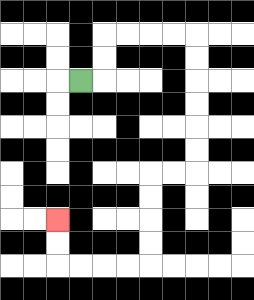{'start': '[3, 3]', 'end': '[2, 9]', 'path_directions': 'R,U,U,R,R,R,R,D,D,D,D,D,D,L,L,D,D,D,D,L,L,L,L,U,U', 'path_coordinates': '[[3, 3], [4, 3], [4, 2], [4, 1], [5, 1], [6, 1], [7, 1], [8, 1], [8, 2], [8, 3], [8, 4], [8, 5], [8, 6], [8, 7], [7, 7], [6, 7], [6, 8], [6, 9], [6, 10], [6, 11], [5, 11], [4, 11], [3, 11], [2, 11], [2, 10], [2, 9]]'}